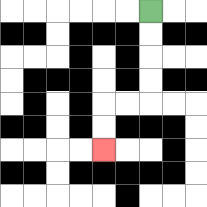{'start': '[6, 0]', 'end': '[4, 6]', 'path_directions': 'D,D,D,D,L,L,D,D', 'path_coordinates': '[[6, 0], [6, 1], [6, 2], [6, 3], [6, 4], [5, 4], [4, 4], [4, 5], [4, 6]]'}